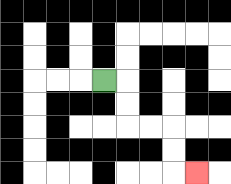{'start': '[4, 3]', 'end': '[8, 7]', 'path_directions': 'R,D,D,R,R,D,D,R', 'path_coordinates': '[[4, 3], [5, 3], [5, 4], [5, 5], [6, 5], [7, 5], [7, 6], [7, 7], [8, 7]]'}